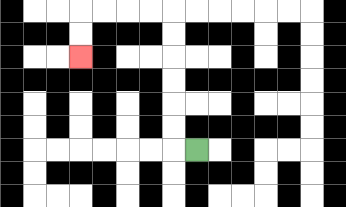{'start': '[8, 6]', 'end': '[3, 2]', 'path_directions': 'L,U,U,U,U,U,U,L,L,L,L,D,D', 'path_coordinates': '[[8, 6], [7, 6], [7, 5], [7, 4], [7, 3], [7, 2], [7, 1], [7, 0], [6, 0], [5, 0], [4, 0], [3, 0], [3, 1], [3, 2]]'}